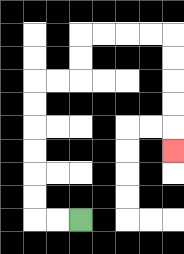{'start': '[3, 9]', 'end': '[7, 6]', 'path_directions': 'L,L,U,U,U,U,U,U,R,R,U,U,R,R,R,R,D,D,D,D,D', 'path_coordinates': '[[3, 9], [2, 9], [1, 9], [1, 8], [1, 7], [1, 6], [1, 5], [1, 4], [1, 3], [2, 3], [3, 3], [3, 2], [3, 1], [4, 1], [5, 1], [6, 1], [7, 1], [7, 2], [7, 3], [7, 4], [7, 5], [7, 6]]'}